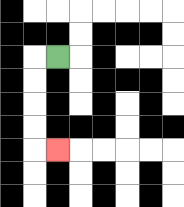{'start': '[2, 2]', 'end': '[2, 6]', 'path_directions': 'L,D,D,D,D,R', 'path_coordinates': '[[2, 2], [1, 2], [1, 3], [1, 4], [1, 5], [1, 6], [2, 6]]'}